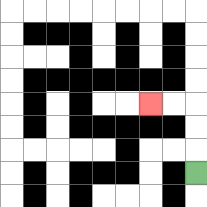{'start': '[8, 7]', 'end': '[6, 4]', 'path_directions': 'U,U,U,L,L', 'path_coordinates': '[[8, 7], [8, 6], [8, 5], [8, 4], [7, 4], [6, 4]]'}